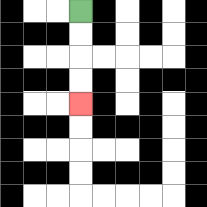{'start': '[3, 0]', 'end': '[3, 4]', 'path_directions': 'D,D,D,D', 'path_coordinates': '[[3, 0], [3, 1], [3, 2], [3, 3], [3, 4]]'}